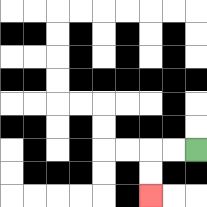{'start': '[8, 6]', 'end': '[6, 8]', 'path_directions': 'L,L,D,D', 'path_coordinates': '[[8, 6], [7, 6], [6, 6], [6, 7], [6, 8]]'}